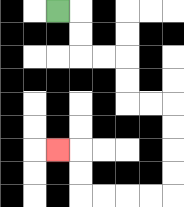{'start': '[2, 0]', 'end': '[2, 6]', 'path_directions': 'R,D,D,R,R,D,D,R,R,D,D,D,D,L,L,L,L,U,U,L', 'path_coordinates': '[[2, 0], [3, 0], [3, 1], [3, 2], [4, 2], [5, 2], [5, 3], [5, 4], [6, 4], [7, 4], [7, 5], [7, 6], [7, 7], [7, 8], [6, 8], [5, 8], [4, 8], [3, 8], [3, 7], [3, 6], [2, 6]]'}